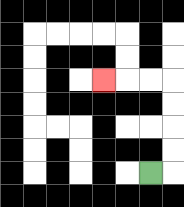{'start': '[6, 7]', 'end': '[4, 3]', 'path_directions': 'R,U,U,U,U,L,L,L', 'path_coordinates': '[[6, 7], [7, 7], [7, 6], [7, 5], [7, 4], [7, 3], [6, 3], [5, 3], [4, 3]]'}